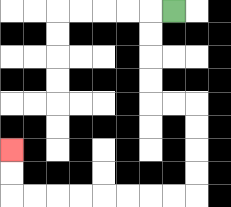{'start': '[7, 0]', 'end': '[0, 6]', 'path_directions': 'L,D,D,D,D,R,R,D,D,D,D,L,L,L,L,L,L,L,L,U,U', 'path_coordinates': '[[7, 0], [6, 0], [6, 1], [6, 2], [6, 3], [6, 4], [7, 4], [8, 4], [8, 5], [8, 6], [8, 7], [8, 8], [7, 8], [6, 8], [5, 8], [4, 8], [3, 8], [2, 8], [1, 8], [0, 8], [0, 7], [0, 6]]'}